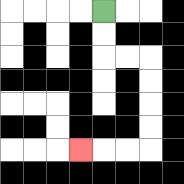{'start': '[4, 0]', 'end': '[3, 6]', 'path_directions': 'D,D,R,R,D,D,D,D,L,L,L', 'path_coordinates': '[[4, 0], [4, 1], [4, 2], [5, 2], [6, 2], [6, 3], [6, 4], [6, 5], [6, 6], [5, 6], [4, 6], [3, 6]]'}